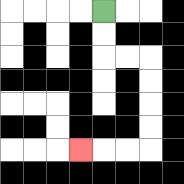{'start': '[4, 0]', 'end': '[3, 6]', 'path_directions': 'D,D,R,R,D,D,D,D,L,L,L', 'path_coordinates': '[[4, 0], [4, 1], [4, 2], [5, 2], [6, 2], [6, 3], [6, 4], [6, 5], [6, 6], [5, 6], [4, 6], [3, 6]]'}